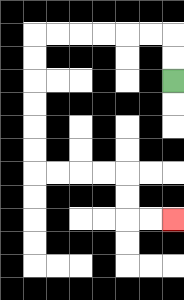{'start': '[7, 3]', 'end': '[7, 9]', 'path_directions': 'U,U,L,L,L,L,L,L,D,D,D,D,D,D,R,R,R,R,D,D,R,R', 'path_coordinates': '[[7, 3], [7, 2], [7, 1], [6, 1], [5, 1], [4, 1], [3, 1], [2, 1], [1, 1], [1, 2], [1, 3], [1, 4], [1, 5], [1, 6], [1, 7], [2, 7], [3, 7], [4, 7], [5, 7], [5, 8], [5, 9], [6, 9], [7, 9]]'}